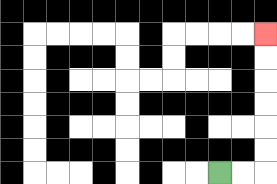{'start': '[9, 7]', 'end': '[11, 1]', 'path_directions': 'R,R,U,U,U,U,U,U', 'path_coordinates': '[[9, 7], [10, 7], [11, 7], [11, 6], [11, 5], [11, 4], [11, 3], [11, 2], [11, 1]]'}